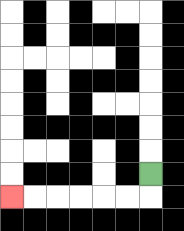{'start': '[6, 7]', 'end': '[0, 8]', 'path_directions': 'D,L,L,L,L,L,L', 'path_coordinates': '[[6, 7], [6, 8], [5, 8], [4, 8], [3, 8], [2, 8], [1, 8], [0, 8]]'}